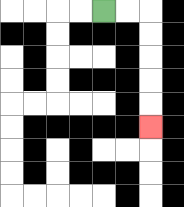{'start': '[4, 0]', 'end': '[6, 5]', 'path_directions': 'R,R,D,D,D,D,D', 'path_coordinates': '[[4, 0], [5, 0], [6, 0], [6, 1], [6, 2], [6, 3], [6, 4], [6, 5]]'}